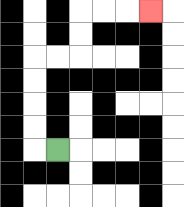{'start': '[2, 6]', 'end': '[6, 0]', 'path_directions': 'L,U,U,U,U,R,R,U,U,R,R,R', 'path_coordinates': '[[2, 6], [1, 6], [1, 5], [1, 4], [1, 3], [1, 2], [2, 2], [3, 2], [3, 1], [3, 0], [4, 0], [5, 0], [6, 0]]'}